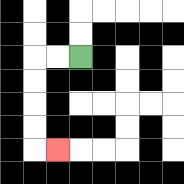{'start': '[3, 2]', 'end': '[2, 6]', 'path_directions': 'L,L,D,D,D,D,R', 'path_coordinates': '[[3, 2], [2, 2], [1, 2], [1, 3], [1, 4], [1, 5], [1, 6], [2, 6]]'}